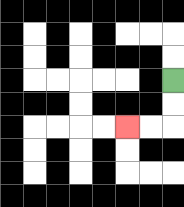{'start': '[7, 3]', 'end': '[5, 5]', 'path_directions': 'D,D,L,L', 'path_coordinates': '[[7, 3], [7, 4], [7, 5], [6, 5], [5, 5]]'}